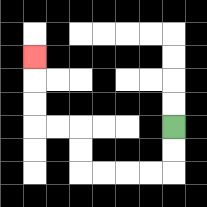{'start': '[7, 5]', 'end': '[1, 2]', 'path_directions': 'D,D,L,L,L,L,U,U,L,L,U,U,U', 'path_coordinates': '[[7, 5], [7, 6], [7, 7], [6, 7], [5, 7], [4, 7], [3, 7], [3, 6], [3, 5], [2, 5], [1, 5], [1, 4], [1, 3], [1, 2]]'}